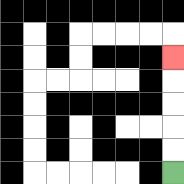{'start': '[7, 7]', 'end': '[7, 2]', 'path_directions': 'U,U,U,U,U', 'path_coordinates': '[[7, 7], [7, 6], [7, 5], [7, 4], [7, 3], [7, 2]]'}